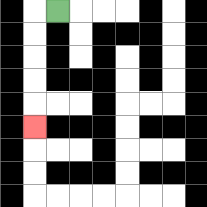{'start': '[2, 0]', 'end': '[1, 5]', 'path_directions': 'L,D,D,D,D,D', 'path_coordinates': '[[2, 0], [1, 0], [1, 1], [1, 2], [1, 3], [1, 4], [1, 5]]'}